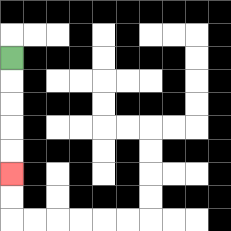{'start': '[0, 2]', 'end': '[0, 7]', 'path_directions': 'D,D,D,D,D', 'path_coordinates': '[[0, 2], [0, 3], [0, 4], [0, 5], [0, 6], [0, 7]]'}